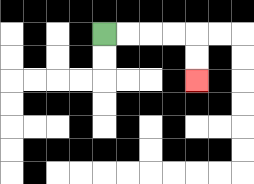{'start': '[4, 1]', 'end': '[8, 3]', 'path_directions': 'R,R,R,R,D,D', 'path_coordinates': '[[4, 1], [5, 1], [6, 1], [7, 1], [8, 1], [8, 2], [8, 3]]'}